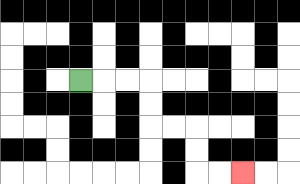{'start': '[3, 3]', 'end': '[10, 7]', 'path_directions': 'R,R,R,D,D,R,R,D,D,R,R', 'path_coordinates': '[[3, 3], [4, 3], [5, 3], [6, 3], [6, 4], [6, 5], [7, 5], [8, 5], [8, 6], [8, 7], [9, 7], [10, 7]]'}